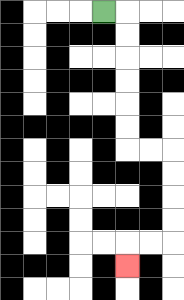{'start': '[4, 0]', 'end': '[5, 11]', 'path_directions': 'R,D,D,D,D,D,D,R,R,D,D,D,D,L,L,D', 'path_coordinates': '[[4, 0], [5, 0], [5, 1], [5, 2], [5, 3], [5, 4], [5, 5], [5, 6], [6, 6], [7, 6], [7, 7], [7, 8], [7, 9], [7, 10], [6, 10], [5, 10], [5, 11]]'}